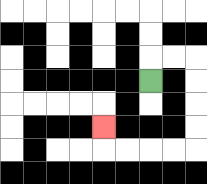{'start': '[6, 3]', 'end': '[4, 5]', 'path_directions': 'U,R,R,D,D,D,D,L,L,L,L,U', 'path_coordinates': '[[6, 3], [6, 2], [7, 2], [8, 2], [8, 3], [8, 4], [8, 5], [8, 6], [7, 6], [6, 6], [5, 6], [4, 6], [4, 5]]'}